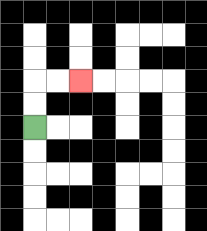{'start': '[1, 5]', 'end': '[3, 3]', 'path_directions': 'U,U,R,R', 'path_coordinates': '[[1, 5], [1, 4], [1, 3], [2, 3], [3, 3]]'}